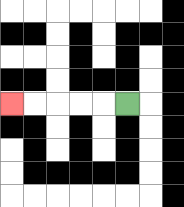{'start': '[5, 4]', 'end': '[0, 4]', 'path_directions': 'L,L,L,L,L', 'path_coordinates': '[[5, 4], [4, 4], [3, 4], [2, 4], [1, 4], [0, 4]]'}